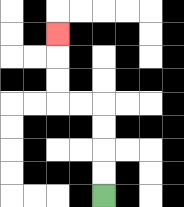{'start': '[4, 8]', 'end': '[2, 1]', 'path_directions': 'U,U,U,U,L,L,U,U,U', 'path_coordinates': '[[4, 8], [4, 7], [4, 6], [4, 5], [4, 4], [3, 4], [2, 4], [2, 3], [2, 2], [2, 1]]'}